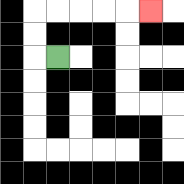{'start': '[2, 2]', 'end': '[6, 0]', 'path_directions': 'L,U,U,R,R,R,R,R', 'path_coordinates': '[[2, 2], [1, 2], [1, 1], [1, 0], [2, 0], [3, 0], [4, 0], [5, 0], [6, 0]]'}